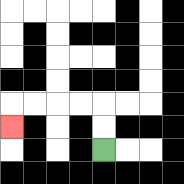{'start': '[4, 6]', 'end': '[0, 5]', 'path_directions': 'U,U,L,L,L,L,D', 'path_coordinates': '[[4, 6], [4, 5], [4, 4], [3, 4], [2, 4], [1, 4], [0, 4], [0, 5]]'}